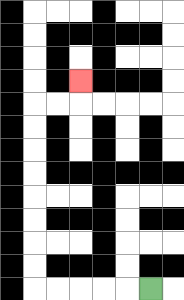{'start': '[6, 12]', 'end': '[3, 3]', 'path_directions': 'L,L,L,L,L,U,U,U,U,U,U,U,U,R,R,U', 'path_coordinates': '[[6, 12], [5, 12], [4, 12], [3, 12], [2, 12], [1, 12], [1, 11], [1, 10], [1, 9], [1, 8], [1, 7], [1, 6], [1, 5], [1, 4], [2, 4], [3, 4], [3, 3]]'}